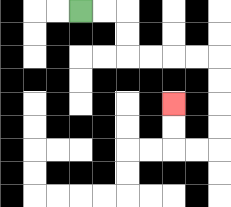{'start': '[3, 0]', 'end': '[7, 4]', 'path_directions': 'R,R,D,D,R,R,R,R,D,D,D,D,L,L,U,U', 'path_coordinates': '[[3, 0], [4, 0], [5, 0], [5, 1], [5, 2], [6, 2], [7, 2], [8, 2], [9, 2], [9, 3], [9, 4], [9, 5], [9, 6], [8, 6], [7, 6], [7, 5], [7, 4]]'}